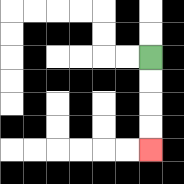{'start': '[6, 2]', 'end': '[6, 6]', 'path_directions': 'D,D,D,D', 'path_coordinates': '[[6, 2], [6, 3], [6, 4], [6, 5], [6, 6]]'}